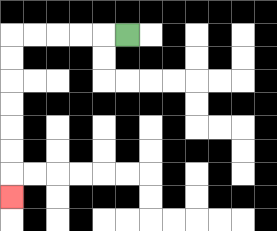{'start': '[5, 1]', 'end': '[0, 8]', 'path_directions': 'L,L,L,L,L,D,D,D,D,D,D,D', 'path_coordinates': '[[5, 1], [4, 1], [3, 1], [2, 1], [1, 1], [0, 1], [0, 2], [0, 3], [0, 4], [0, 5], [0, 6], [0, 7], [0, 8]]'}